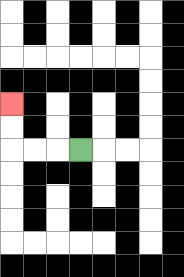{'start': '[3, 6]', 'end': '[0, 4]', 'path_directions': 'L,L,L,U,U', 'path_coordinates': '[[3, 6], [2, 6], [1, 6], [0, 6], [0, 5], [0, 4]]'}